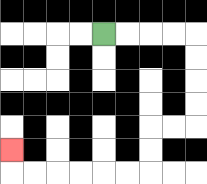{'start': '[4, 1]', 'end': '[0, 6]', 'path_directions': 'R,R,R,R,D,D,D,D,L,L,D,D,L,L,L,L,L,L,U', 'path_coordinates': '[[4, 1], [5, 1], [6, 1], [7, 1], [8, 1], [8, 2], [8, 3], [8, 4], [8, 5], [7, 5], [6, 5], [6, 6], [6, 7], [5, 7], [4, 7], [3, 7], [2, 7], [1, 7], [0, 7], [0, 6]]'}